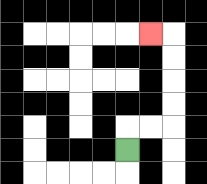{'start': '[5, 6]', 'end': '[6, 1]', 'path_directions': 'U,R,R,U,U,U,U,L', 'path_coordinates': '[[5, 6], [5, 5], [6, 5], [7, 5], [7, 4], [7, 3], [7, 2], [7, 1], [6, 1]]'}